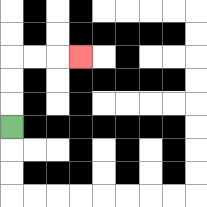{'start': '[0, 5]', 'end': '[3, 2]', 'path_directions': 'U,U,U,R,R,R', 'path_coordinates': '[[0, 5], [0, 4], [0, 3], [0, 2], [1, 2], [2, 2], [3, 2]]'}